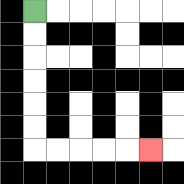{'start': '[1, 0]', 'end': '[6, 6]', 'path_directions': 'D,D,D,D,D,D,R,R,R,R,R', 'path_coordinates': '[[1, 0], [1, 1], [1, 2], [1, 3], [1, 4], [1, 5], [1, 6], [2, 6], [3, 6], [4, 6], [5, 6], [6, 6]]'}